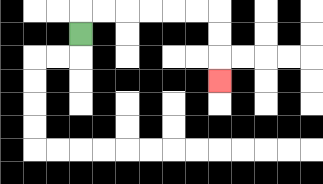{'start': '[3, 1]', 'end': '[9, 3]', 'path_directions': 'U,R,R,R,R,R,R,D,D,D', 'path_coordinates': '[[3, 1], [3, 0], [4, 0], [5, 0], [6, 0], [7, 0], [8, 0], [9, 0], [9, 1], [9, 2], [9, 3]]'}